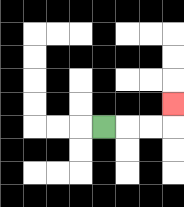{'start': '[4, 5]', 'end': '[7, 4]', 'path_directions': 'R,R,R,U', 'path_coordinates': '[[4, 5], [5, 5], [6, 5], [7, 5], [7, 4]]'}